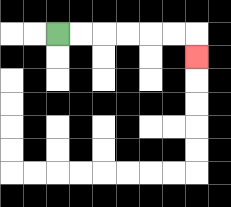{'start': '[2, 1]', 'end': '[8, 2]', 'path_directions': 'R,R,R,R,R,R,D', 'path_coordinates': '[[2, 1], [3, 1], [4, 1], [5, 1], [6, 1], [7, 1], [8, 1], [8, 2]]'}